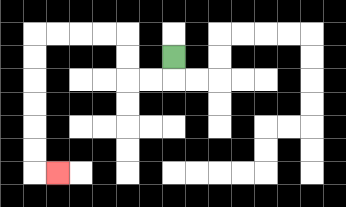{'start': '[7, 2]', 'end': '[2, 7]', 'path_directions': 'D,L,L,U,U,L,L,L,L,D,D,D,D,D,D,R', 'path_coordinates': '[[7, 2], [7, 3], [6, 3], [5, 3], [5, 2], [5, 1], [4, 1], [3, 1], [2, 1], [1, 1], [1, 2], [1, 3], [1, 4], [1, 5], [1, 6], [1, 7], [2, 7]]'}